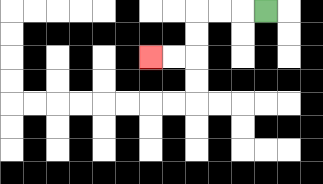{'start': '[11, 0]', 'end': '[6, 2]', 'path_directions': 'L,L,L,D,D,L,L', 'path_coordinates': '[[11, 0], [10, 0], [9, 0], [8, 0], [8, 1], [8, 2], [7, 2], [6, 2]]'}